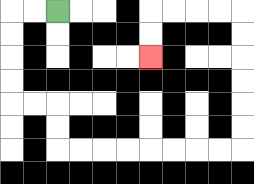{'start': '[2, 0]', 'end': '[6, 2]', 'path_directions': 'L,L,D,D,D,D,R,R,D,D,R,R,R,R,R,R,R,R,U,U,U,U,U,U,L,L,L,L,D,D', 'path_coordinates': '[[2, 0], [1, 0], [0, 0], [0, 1], [0, 2], [0, 3], [0, 4], [1, 4], [2, 4], [2, 5], [2, 6], [3, 6], [4, 6], [5, 6], [6, 6], [7, 6], [8, 6], [9, 6], [10, 6], [10, 5], [10, 4], [10, 3], [10, 2], [10, 1], [10, 0], [9, 0], [8, 0], [7, 0], [6, 0], [6, 1], [6, 2]]'}